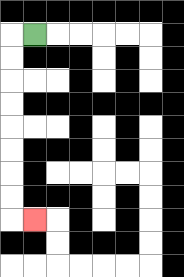{'start': '[1, 1]', 'end': '[1, 9]', 'path_directions': 'L,D,D,D,D,D,D,D,D,R', 'path_coordinates': '[[1, 1], [0, 1], [0, 2], [0, 3], [0, 4], [0, 5], [0, 6], [0, 7], [0, 8], [0, 9], [1, 9]]'}